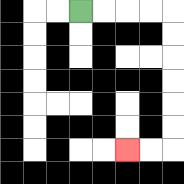{'start': '[3, 0]', 'end': '[5, 6]', 'path_directions': 'R,R,R,R,D,D,D,D,D,D,L,L', 'path_coordinates': '[[3, 0], [4, 0], [5, 0], [6, 0], [7, 0], [7, 1], [7, 2], [7, 3], [7, 4], [7, 5], [7, 6], [6, 6], [5, 6]]'}